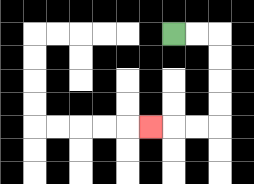{'start': '[7, 1]', 'end': '[6, 5]', 'path_directions': 'R,R,D,D,D,D,L,L,L', 'path_coordinates': '[[7, 1], [8, 1], [9, 1], [9, 2], [9, 3], [9, 4], [9, 5], [8, 5], [7, 5], [6, 5]]'}